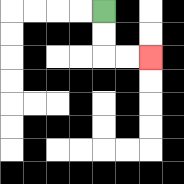{'start': '[4, 0]', 'end': '[6, 2]', 'path_directions': 'D,D,R,R', 'path_coordinates': '[[4, 0], [4, 1], [4, 2], [5, 2], [6, 2]]'}